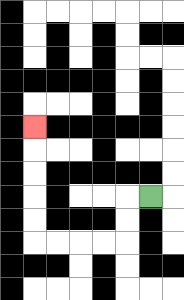{'start': '[6, 8]', 'end': '[1, 5]', 'path_directions': 'L,D,D,L,L,L,L,U,U,U,U,U', 'path_coordinates': '[[6, 8], [5, 8], [5, 9], [5, 10], [4, 10], [3, 10], [2, 10], [1, 10], [1, 9], [1, 8], [1, 7], [1, 6], [1, 5]]'}